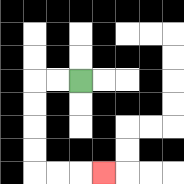{'start': '[3, 3]', 'end': '[4, 7]', 'path_directions': 'L,L,D,D,D,D,R,R,R', 'path_coordinates': '[[3, 3], [2, 3], [1, 3], [1, 4], [1, 5], [1, 6], [1, 7], [2, 7], [3, 7], [4, 7]]'}